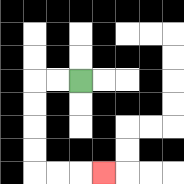{'start': '[3, 3]', 'end': '[4, 7]', 'path_directions': 'L,L,D,D,D,D,R,R,R', 'path_coordinates': '[[3, 3], [2, 3], [1, 3], [1, 4], [1, 5], [1, 6], [1, 7], [2, 7], [3, 7], [4, 7]]'}